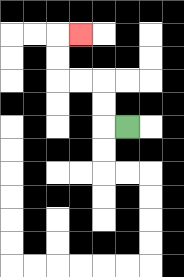{'start': '[5, 5]', 'end': '[3, 1]', 'path_directions': 'L,U,U,L,L,U,U,R', 'path_coordinates': '[[5, 5], [4, 5], [4, 4], [4, 3], [3, 3], [2, 3], [2, 2], [2, 1], [3, 1]]'}